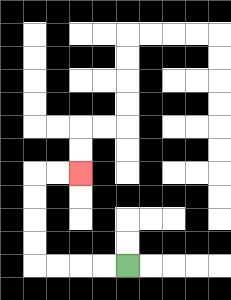{'start': '[5, 11]', 'end': '[3, 7]', 'path_directions': 'L,L,L,L,U,U,U,U,R,R', 'path_coordinates': '[[5, 11], [4, 11], [3, 11], [2, 11], [1, 11], [1, 10], [1, 9], [1, 8], [1, 7], [2, 7], [3, 7]]'}